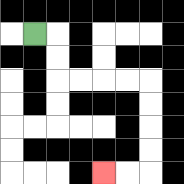{'start': '[1, 1]', 'end': '[4, 7]', 'path_directions': 'R,D,D,R,R,R,R,D,D,D,D,L,L', 'path_coordinates': '[[1, 1], [2, 1], [2, 2], [2, 3], [3, 3], [4, 3], [5, 3], [6, 3], [6, 4], [6, 5], [6, 6], [6, 7], [5, 7], [4, 7]]'}